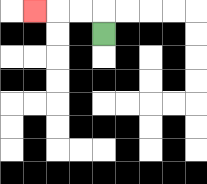{'start': '[4, 1]', 'end': '[1, 0]', 'path_directions': 'U,L,L,L', 'path_coordinates': '[[4, 1], [4, 0], [3, 0], [2, 0], [1, 0]]'}